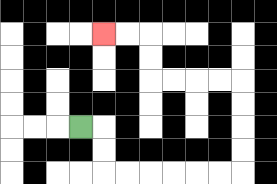{'start': '[3, 5]', 'end': '[4, 1]', 'path_directions': 'R,D,D,R,R,R,R,R,R,U,U,U,U,L,L,L,L,U,U,L,L', 'path_coordinates': '[[3, 5], [4, 5], [4, 6], [4, 7], [5, 7], [6, 7], [7, 7], [8, 7], [9, 7], [10, 7], [10, 6], [10, 5], [10, 4], [10, 3], [9, 3], [8, 3], [7, 3], [6, 3], [6, 2], [6, 1], [5, 1], [4, 1]]'}